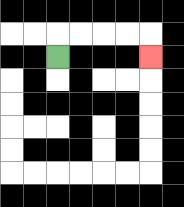{'start': '[2, 2]', 'end': '[6, 2]', 'path_directions': 'U,R,R,R,R,D', 'path_coordinates': '[[2, 2], [2, 1], [3, 1], [4, 1], [5, 1], [6, 1], [6, 2]]'}